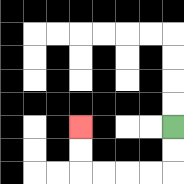{'start': '[7, 5]', 'end': '[3, 5]', 'path_directions': 'D,D,L,L,L,L,U,U', 'path_coordinates': '[[7, 5], [7, 6], [7, 7], [6, 7], [5, 7], [4, 7], [3, 7], [3, 6], [3, 5]]'}